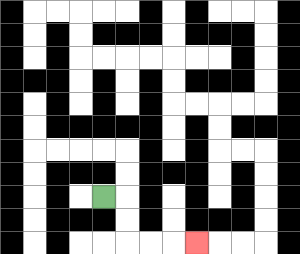{'start': '[4, 8]', 'end': '[8, 10]', 'path_directions': 'R,D,D,R,R,R', 'path_coordinates': '[[4, 8], [5, 8], [5, 9], [5, 10], [6, 10], [7, 10], [8, 10]]'}